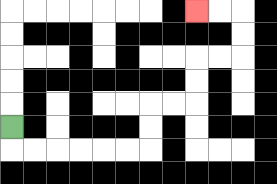{'start': '[0, 5]', 'end': '[8, 0]', 'path_directions': 'D,R,R,R,R,R,R,U,U,R,R,U,U,R,R,U,U,L,L', 'path_coordinates': '[[0, 5], [0, 6], [1, 6], [2, 6], [3, 6], [4, 6], [5, 6], [6, 6], [6, 5], [6, 4], [7, 4], [8, 4], [8, 3], [8, 2], [9, 2], [10, 2], [10, 1], [10, 0], [9, 0], [8, 0]]'}